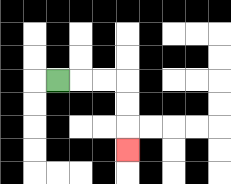{'start': '[2, 3]', 'end': '[5, 6]', 'path_directions': 'R,R,R,D,D,D', 'path_coordinates': '[[2, 3], [3, 3], [4, 3], [5, 3], [5, 4], [5, 5], [5, 6]]'}